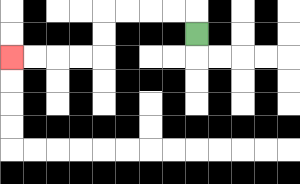{'start': '[8, 1]', 'end': '[0, 2]', 'path_directions': 'U,L,L,L,L,D,D,L,L,L,L', 'path_coordinates': '[[8, 1], [8, 0], [7, 0], [6, 0], [5, 0], [4, 0], [4, 1], [4, 2], [3, 2], [2, 2], [1, 2], [0, 2]]'}